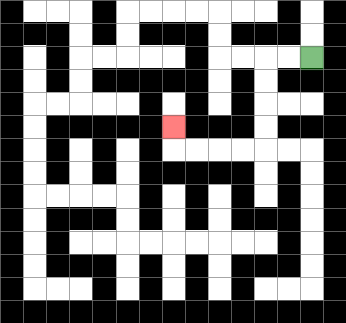{'start': '[13, 2]', 'end': '[7, 5]', 'path_directions': 'L,L,D,D,D,D,L,L,L,L,U', 'path_coordinates': '[[13, 2], [12, 2], [11, 2], [11, 3], [11, 4], [11, 5], [11, 6], [10, 6], [9, 6], [8, 6], [7, 6], [7, 5]]'}